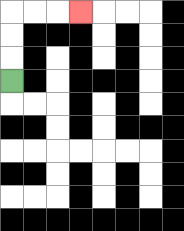{'start': '[0, 3]', 'end': '[3, 0]', 'path_directions': 'U,U,U,R,R,R', 'path_coordinates': '[[0, 3], [0, 2], [0, 1], [0, 0], [1, 0], [2, 0], [3, 0]]'}